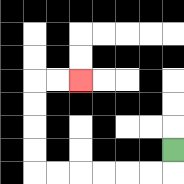{'start': '[7, 6]', 'end': '[3, 3]', 'path_directions': 'D,L,L,L,L,L,L,U,U,U,U,R,R', 'path_coordinates': '[[7, 6], [7, 7], [6, 7], [5, 7], [4, 7], [3, 7], [2, 7], [1, 7], [1, 6], [1, 5], [1, 4], [1, 3], [2, 3], [3, 3]]'}